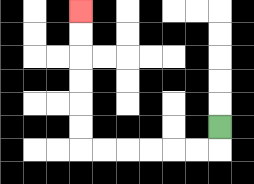{'start': '[9, 5]', 'end': '[3, 0]', 'path_directions': 'D,L,L,L,L,L,L,U,U,U,U,U,U', 'path_coordinates': '[[9, 5], [9, 6], [8, 6], [7, 6], [6, 6], [5, 6], [4, 6], [3, 6], [3, 5], [3, 4], [3, 3], [3, 2], [3, 1], [3, 0]]'}